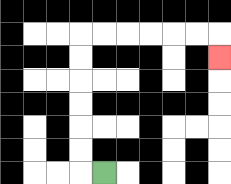{'start': '[4, 7]', 'end': '[9, 2]', 'path_directions': 'L,U,U,U,U,U,U,R,R,R,R,R,R,D', 'path_coordinates': '[[4, 7], [3, 7], [3, 6], [3, 5], [3, 4], [3, 3], [3, 2], [3, 1], [4, 1], [5, 1], [6, 1], [7, 1], [8, 1], [9, 1], [9, 2]]'}